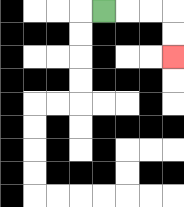{'start': '[4, 0]', 'end': '[7, 2]', 'path_directions': 'R,R,R,D,D', 'path_coordinates': '[[4, 0], [5, 0], [6, 0], [7, 0], [7, 1], [7, 2]]'}